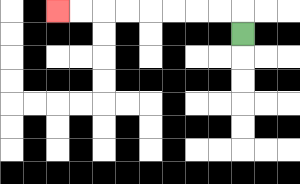{'start': '[10, 1]', 'end': '[2, 0]', 'path_directions': 'U,L,L,L,L,L,L,L,L', 'path_coordinates': '[[10, 1], [10, 0], [9, 0], [8, 0], [7, 0], [6, 0], [5, 0], [4, 0], [3, 0], [2, 0]]'}